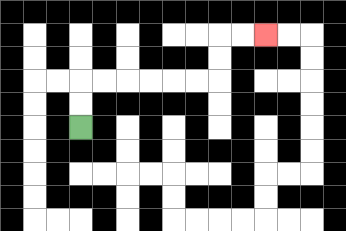{'start': '[3, 5]', 'end': '[11, 1]', 'path_directions': 'U,U,R,R,R,R,R,R,U,U,R,R', 'path_coordinates': '[[3, 5], [3, 4], [3, 3], [4, 3], [5, 3], [6, 3], [7, 3], [8, 3], [9, 3], [9, 2], [9, 1], [10, 1], [11, 1]]'}